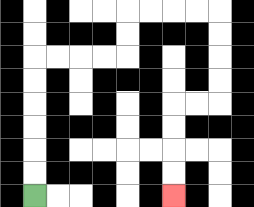{'start': '[1, 8]', 'end': '[7, 8]', 'path_directions': 'U,U,U,U,U,U,R,R,R,R,U,U,R,R,R,R,D,D,D,D,L,L,D,D,D,D', 'path_coordinates': '[[1, 8], [1, 7], [1, 6], [1, 5], [1, 4], [1, 3], [1, 2], [2, 2], [3, 2], [4, 2], [5, 2], [5, 1], [5, 0], [6, 0], [7, 0], [8, 0], [9, 0], [9, 1], [9, 2], [9, 3], [9, 4], [8, 4], [7, 4], [7, 5], [7, 6], [7, 7], [7, 8]]'}